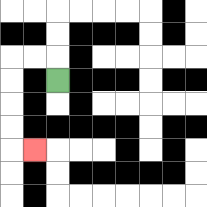{'start': '[2, 3]', 'end': '[1, 6]', 'path_directions': 'U,L,L,D,D,D,D,R', 'path_coordinates': '[[2, 3], [2, 2], [1, 2], [0, 2], [0, 3], [0, 4], [0, 5], [0, 6], [1, 6]]'}